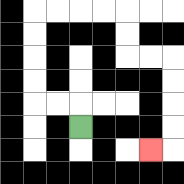{'start': '[3, 5]', 'end': '[6, 6]', 'path_directions': 'U,L,L,U,U,U,U,R,R,R,R,D,D,R,R,D,D,D,D,L', 'path_coordinates': '[[3, 5], [3, 4], [2, 4], [1, 4], [1, 3], [1, 2], [1, 1], [1, 0], [2, 0], [3, 0], [4, 0], [5, 0], [5, 1], [5, 2], [6, 2], [7, 2], [7, 3], [7, 4], [7, 5], [7, 6], [6, 6]]'}